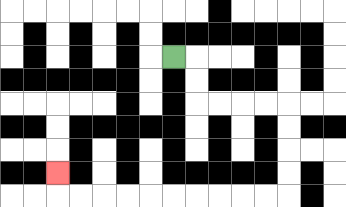{'start': '[7, 2]', 'end': '[2, 7]', 'path_directions': 'R,D,D,R,R,R,R,D,D,D,D,L,L,L,L,L,L,L,L,L,L,U', 'path_coordinates': '[[7, 2], [8, 2], [8, 3], [8, 4], [9, 4], [10, 4], [11, 4], [12, 4], [12, 5], [12, 6], [12, 7], [12, 8], [11, 8], [10, 8], [9, 8], [8, 8], [7, 8], [6, 8], [5, 8], [4, 8], [3, 8], [2, 8], [2, 7]]'}